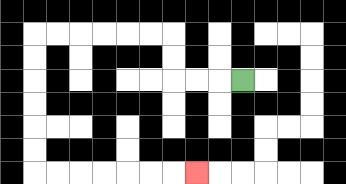{'start': '[10, 3]', 'end': '[8, 7]', 'path_directions': 'L,L,L,U,U,L,L,L,L,L,L,D,D,D,D,D,D,R,R,R,R,R,R,R', 'path_coordinates': '[[10, 3], [9, 3], [8, 3], [7, 3], [7, 2], [7, 1], [6, 1], [5, 1], [4, 1], [3, 1], [2, 1], [1, 1], [1, 2], [1, 3], [1, 4], [1, 5], [1, 6], [1, 7], [2, 7], [3, 7], [4, 7], [5, 7], [6, 7], [7, 7], [8, 7]]'}